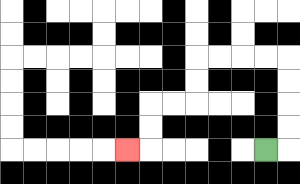{'start': '[11, 6]', 'end': '[5, 6]', 'path_directions': 'R,U,U,U,U,L,L,L,L,D,D,L,L,D,D,L', 'path_coordinates': '[[11, 6], [12, 6], [12, 5], [12, 4], [12, 3], [12, 2], [11, 2], [10, 2], [9, 2], [8, 2], [8, 3], [8, 4], [7, 4], [6, 4], [6, 5], [6, 6], [5, 6]]'}